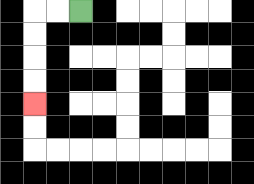{'start': '[3, 0]', 'end': '[1, 4]', 'path_directions': 'L,L,D,D,D,D', 'path_coordinates': '[[3, 0], [2, 0], [1, 0], [1, 1], [1, 2], [1, 3], [1, 4]]'}